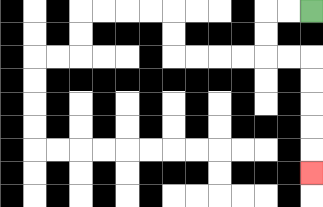{'start': '[13, 0]', 'end': '[13, 7]', 'path_directions': 'L,L,D,D,R,R,D,D,D,D,D', 'path_coordinates': '[[13, 0], [12, 0], [11, 0], [11, 1], [11, 2], [12, 2], [13, 2], [13, 3], [13, 4], [13, 5], [13, 6], [13, 7]]'}